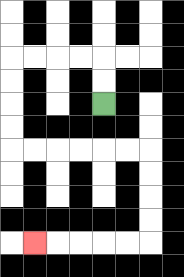{'start': '[4, 4]', 'end': '[1, 10]', 'path_directions': 'U,U,L,L,L,L,D,D,D,D,R,R,R,R,R,R,D,D,D,D,L,L,L,L,L', 'path_coordinates': '[[4, 4], [4, 3], [4, 2], [3, 2], [2, 2], [1, 2], [0, 2], [0, 3], [0, 4], [0, 5], [0, 6], [1, 6], [2, 6], [3, 6], [4, 6], [5, 6], [6, 6], [6, 7], [6, 8], [6, 9], [6, 10], [5, 10], [4, 10], [3, 10], [2, 10], [1, 10]]'}